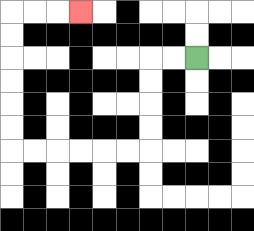{'start': '[8, 2]', 'end': '[3, 0]', 'path_directions': 'L,L,D,D,D,D,L,L,L,L,L,L,U,U,U,U,U,U,R,R,R', 'path_coordinates': '[[8, 2], [7, 2], [6, 2], [6, 3], [6, 4], [6, 5], [6, 6], [5, 6], [4, 6], [3, 6], [2, 6], [1, 6], [0, 6], [0, 5], [0, 4], [0, 3], [0, 2], [0, 1], [0, 0], [1, 0], [2, 0], [3, 0]]'}